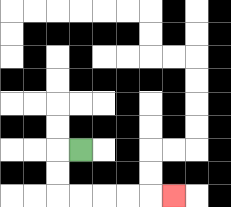{'start': '[3, 6]', 'end': '[7, 8]', 'path_directions': 'L,D,D,R,R,R,R,R', 'path_coordinates': '[[3, 6], [2, 6], [2, 7], [2, 8], [3, 8], [4, 8], [5, 8], [6, 8], [7, 8]]'}